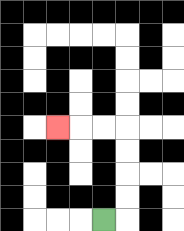{'start': '[4, 9]', 'end': '[2, 5]', 'path_directions': 'R,U,U,U,U,L,L,L', 'path_coordinates': '[[4, 9], [5, 9], [5, 8], [5, 7], [5, 6], [5, 5], [4, 5], [3, 5], [2, 5]]'}